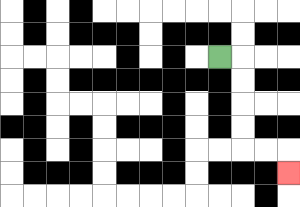{'start': '[9, 2]', 'end': '[12, 7]', 'path_directions': 'R,D,D,D,D,R,R,D', 'path_coordinates': '[[9, 2], [10, 2], [10, 3], [10, 4], [10, 5], [10, 6], [11, 6], [12, 6], [12, 7]]'}